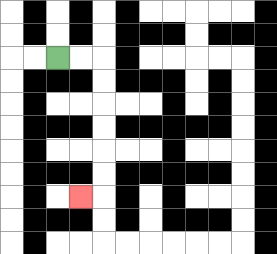{'start': '[2, 2]', 'end': '[3, 8]', 'path_directions': 'R,R,D,D,D,D,D,D,L', 'path_coordinates': '[[2, 2], [3, 2], [4, 2], [4, 3], [4, 4], [4, 5], [4, 6], [4, 7], [4, 8], [3, 8]]'}